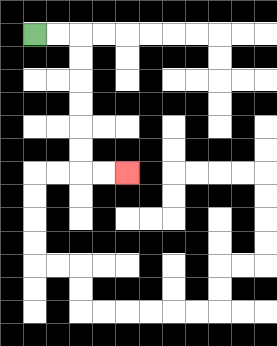{'start': '[1, 1]', 'end': '[5, 7]', 'path_directions': 'R,R,D,D,D,D,D,D,R,R', 'path_coordinates': '[[1, 1], [2, 1], [3, 1], [3, 2], [3, 3], [3, 4], [3, 5], [3, 6], [3, 7], [4, 7], [5, 7]]'}